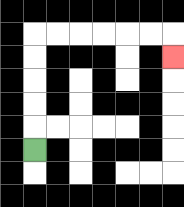{'start': '[1, 6]', 'end': '[7, 2]', 'path_directions': 'U,U,U,U,U,R,R,R,R,R,R,D', 'path_coordinates': '[[1, 6], [1, 5], [1, 4], [1, 3], [1, 2], [1, 1], [2, 1], [3, 1], [4, 1], [5, 1], [6, 1], [7, 1], [7, 2]]'}